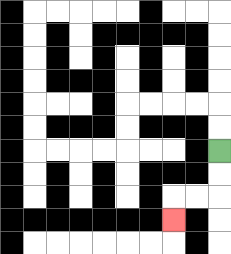{'start': '[9, 6]', 'end': '[7, 9]', 'path_directions': 'D,D,L,L,D', 'path_coordinates': '[[9, 6], [9, 7], [9, 8], [8, 8], [7, 8], [7, 9]]'}